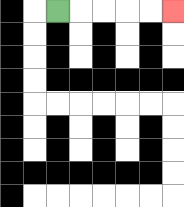{'start': '[2, 0]', 'end': '[7, 0]', 'path_directions': 'R,R,R,R,R', 'path_coordinates': '[[2, 0], [3, 0], [4, 0], [5, 0], [6, 0], [7, 0]]'}